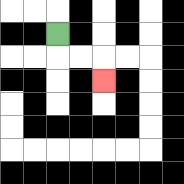{'start': '[2, 1]', 'end': '[4, 3]', 'path_directions': 'D,R,R,D', 'path_coordinates': '[[2, 1], [2, 2], [3, 2], [4, 2], [4, 3]]'}